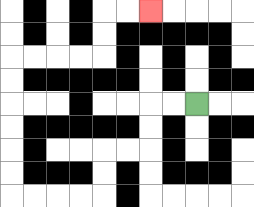{'start': '[8, 4]', 'end': '[6, 0]', 'path_directions': 'L,L,D,D,L,L,D,D,L,L,L,L,U,U,U,U,U,U,R,R,R,R,U,U,R,R', 'path_coordinates': '[[8, 4], [7, 4], [6, 4], [6, 5], [6, 6], [5, 6], [4, 6], [4, 7], [4, 8], [3, 8], [2, 8], [1, 8], [0, 8], [0, 7], [0, 6], [0, 5], [0, 4], [0, 3], [0, 2], [1, 2], [2, 2], [3, 2], [4, 2], [4, 1], [4, 0], [5, 0], [6, 0]]'}